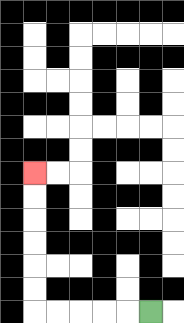{'start': '[6, 13]', 'end': '[1, 7]', 'path_directions': 'L,L,L,L,L,U,U,U,U,U,U', 'path_coordinates': '[[6, 13], [5, 13], [4, 13], [3, 13], [2, 13], [1, 13], [1, 12], [1, 11], [1, 10], [1, 9], [1, 8], [1, 7]]'}